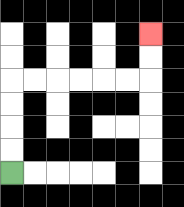{'start': '[0, 7]', 'end': '[6, 1]', 'path_directions': 'U,U,U,U,R,R,R,R,R,R,U,U', 'path_coordinates': '[[0, 7], [0, 6], [0, 5], [0, 4], [0, 3], [1, 3], [2, 3], [3, 3], [4, 3], [5, 3], [6, 3], [6, 2], [6, 1]]'}